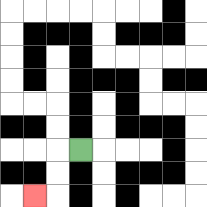{'start': '[3, 6]', 'end': '[1, 8]', 'path_directions': 'L,D,D,L', 'path_coordinates': '[[3, 6], [2, 6], [2, 7], [2, 8], [1, 8]]'}